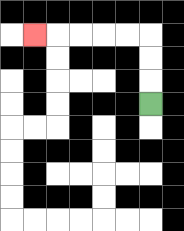{'start': '[6, 4]', 'end': '[1, 1]', 'path_directions': 'U,U,U,L,L,L,L,L', 'path_coordinates': '[[6, 4], [6, 3], [6, 2], [6, 1], [5, 1], [4, 1], [3, 1], [2, 1], [1, 1]]'}